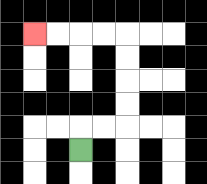{'start': '[3, 6]', 'end': '[1, 1]', 'path_directions': 'U,R,R,U,U,U,U,L,L,L,L', 'path_coordinates': '[[3, 6], [3, 5], [4, 5], [5, 5], [5, 4], [5, 3], [5, 2], [5, 1], [4, 1], [3, 1], [2, 1], [1, 1]]'}